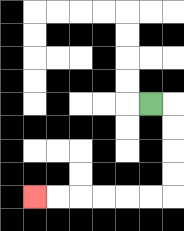{'start': '[6, 4]', 'end': '[1, 8]', 'path_directions': 'R,D,D,D,D,L,L,L,L,L,L', 'path_coordinates': '[[6, 4], [7, 4], [7, 5], [7, 6], [7, 7], [7, 8], [6, 8], [5, 8], [4, 8], [3, 8], [2, 8], [1, 8]]'}